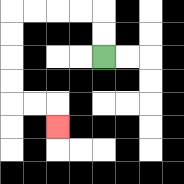{'start': '[4, 2]', 'end': '[2, 5]', 'path_directions': 'U,U,L,L,L,L,D,D,D,D,R,R,D', 'path_coordinates': '[[4, 2], [4, 1], [4, 0], [3, 0], [2, 0], [1, 0], [0, 0], [0, 1], [0, 2], [0, 3], [0, 4], [1, 4], [2, 4], [2, 5]]'}